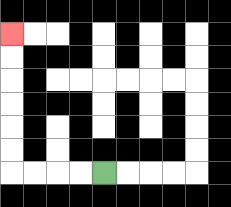{'start': '[4, 7]', 'end': '[0, 1]', 'path_directions': 'L,L,L,L,U,U,U,U,U,U', 'path_coordinates': '[[4, 7], [3, 7], [2, 7], [1, 7], [0, 7], [0, 6], [0, 5], [0, 4], [0, 3], [0, 2], [0, 1]]'}